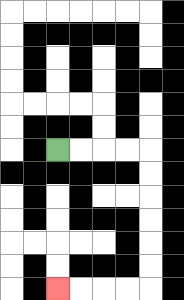{'start': '[2, 6]', 'end': '[2, 12]', 'path_directions': 'R,R,R,R,D,D,D,D,D,D,L,L,L,L', 'path_coordinates': '[[2, 6], [3, 6], [4, 6], [5, 6], [6, 6], [6, 7], [6, 8], [6, 9], [6, 10], [6, 11], [6, 12], [5, 12], [4, 12], [3, 12], [2, 12]]'}